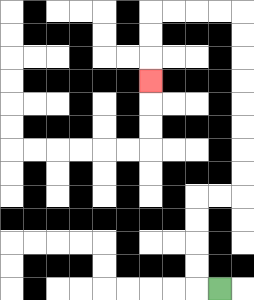{'start': '[9, 12]', 'end': '[6, 3]', 'path_directions': 'L,U,U,U,U,R,R,U,U,U,U,U,U,U,U,L,L,L,L,D,D,D', 'path_coordinates': '[[9, 12], [8, 12], [8, 11], [8, 10], [8, 9], [8, 8], [9, 8], [10, 8], [10, 7], [10, 6], [10, 5], [10, 4], [10, 3], [10, 2], [10, 1], [10, 0], [9, 0], [8, 0], [7, 0], [6, 0], [6, 1], [6, 2], [6, 3]]'}